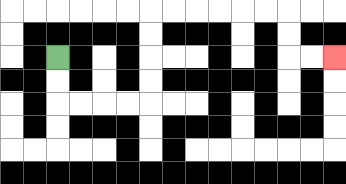{'start': '[2, 2]', 'end': '[14, 2]', 'path_directions': 'D,D,R,R,R,R,U,U,U,U,R,R,R,R,R,R,D,D,R,R', 'path_coordinates': '[[2, 2], [2, 3], [2, 4], [3, 4], [4, 4], [5, 4], [6, 4], [6, 3], [6, 2], [6, 1], [6, 0], [7, 0], [8, 0], [9, 0], [10, 0], [11, 0], [12, 0], [12, 1], [12, 2], [13, 2], [14, 2]]'}